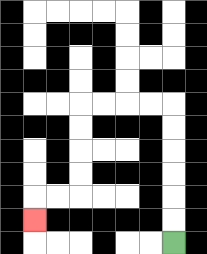{'start': '[7, 10]', 'end': '[1, 9]', 'path_directions': 'U,U,U,U,U,U,L,L,L,L,D,D,D,D,L,L,D', 'path_coordinates': '[[7, 10], [7, 9], [7, 8], [7, 7], [7, 6], [7, 5], [7, 4], [6, 4], [5, 4], [4, 4], [3, 4], [3, 5], [3, 6], [3, 7], [3, 8], [2, 8], [1, 8], [1, 9]]'}